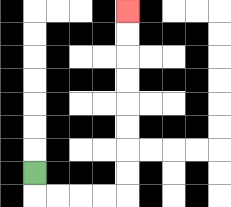{'start': '[1, 7]', 'end': '[5, 0]', 'path_directions': 'D,R,R,R,R,U,U,U,U,U,U,U,U', 'path_coordinates': '[[1, 7], [1, 8], [2, 8], [3, 8], [4, 8], [5, 8], [5, 7], [5, 6], [5, 5], [5, 4], [5, 3], [5, 2], [5, 1], [5, 0]]'}